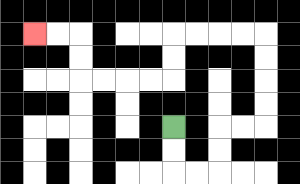{'start': '[7, 5]', 'end': '[1, 1]', 'path_directions': 'D,D,R,R,U,U,R,R,U,U,U,U,L,L,L,L,D,D,L,L,L,L,U,U,L,L', 'path_coordinates': '[[7, 5], [7, 6], [7, 7], [8, 7], [9, 7], [9, 6], [9, 5], [10, 5], [11, 5], [11, 4], [11, 3], [11, 2], [11, 1], [10, 1], [9, 1], [8, 1], [7, 1], [7, 2], [7, 3], [6, 3], [5, 3], [4, 3], [3, 3], [3, 2], [3, 1], [2, 1], [1, 1]]'}